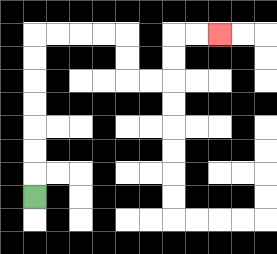{'start': '[1, 8]', 'end': '[9, 1]', 'path_directions': 'U,U,U,U,U,U,U,R,R,R,R,D,D,R,R,U,U,R,R', 'path_coordinates': '[[1, 8], [1, 7], [1, 6], [1, 5], [1, 4], [1, 3], [1, 2], [1, 1], [2, 1], [3, 1], [4, 1], [5, 1], [5, 2], [5, 3], [6, 3], [7, 3], [7, 2], [7, 1], [8, 1], [9, 1]]'}